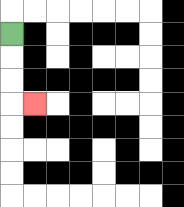{'start': '[0, 1]', 'end': '[1, 4]', 'path_directions': 'D,D,D,R', 'path_coordinates': '[[0, 1], [0, 2], [0, 3], [0, 4], [1, 4]]'}